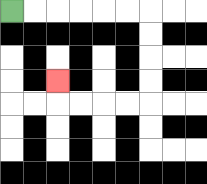{'start': '[0, 0]', 'end': '[2, 3]', 'path_directions': 'R,R,R,R,R,R,D,D,D,D,L,L,L,L,U', 'path_coordinates': '[[0, 0], [1, 0], [2, 0], [3, 0], [4, 0], [5, 0], [6, 0], [6, 1], [6, 2], [6, 3], [6, 4], [5, 4], [4, 4], [3, 4], [2, 4], [2, 3]]'}